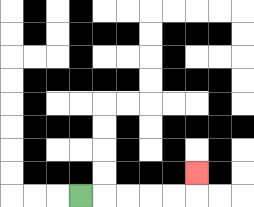{'start': '[3, 8]', 'end': '[8, 7]', 'path_directions': 'R,R,R,R,R,U', 'path_coordinates': '[[3, 8], [4, 8], [5, 8], [6, 8], [7, 8], [8, 8], [8, 7]]'}